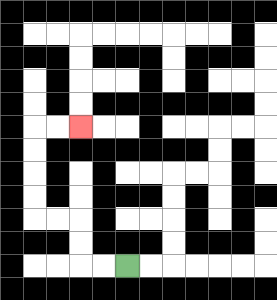{'start': '[5, 11]', 'end': '[3, 5]', 'path_directions': 'L,L,U,U,L,L,U,U,U,U,R,R', 'path_coordinates': '[[5, 11], [4, 11], [3, 11], [3, 10], [3, 9], [2, 9], [1, 9], [1, 8], [1, 7], [1, 6], [1, 5], [2, 5], [3, 5]]'}